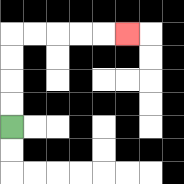{'start': '[0, 5]', 'end': '[5, 1]', 'path_directions': 'U,U,U,U,R,R,R,R,R', 'path_coordinates': '[[0, 5], [0, 4], [0, 3], [0, 2], [0, 1], [1, 1], [2, 1], [3, 1], [4, 1], [5, 1]]'}